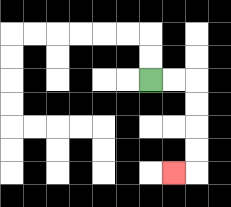{'start': '[6, 3]', 'end': '[7, 7]', 'path_directions': 'R,R,D,D,D,D,L', 'path_coordinates': '[[6, 3], [7, 3], [8, 3], [8, 4], [8, 5], [8, 6], [8, 7], [7, 7]]'}